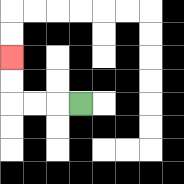{'start': '[3, 4]', 'end': '[0, 2]', 'path_directions': 'L,L,L,U,U', 'path_coordinates': '[[3, 4], [2, 4], [1, 4], [0, 4], [0, 3], [0, 2]]'}